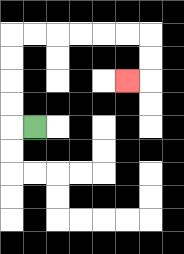{'start': '[1, 5]', 'end': '[5, 3]', 'path_directions': 'L,U,U,U,U,R,R,R,R,R,R,D,D,L', 'path_coordinates': '[[1, 5], [0, 5], [0, 4], [0, 3], [0, 2], [0, 1], [1, 1], [2, 1], [3, 1], [4, 1], [5, 1], [6, 1], [6, 2], [6, 3], [5, 3]]'}